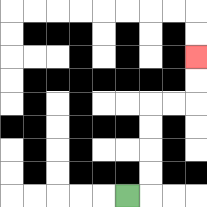{'start': '[5, 8]', 'end': '[8, 2]', 'path_directions': 'R,U,U,U,U,R,R,U,U', 'path_coordinates': '[[5, 8], [6, 8], [6, 7], [6, 6], [6, 5], [6, 4], [7, 4], [8, 4], [8, 3], [8, 2]]'}